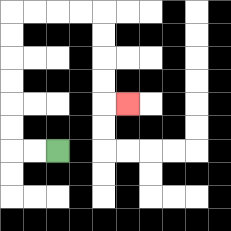{'start': '[2, 6]', 'end': '[5, 4]', 'path_directions': 'L,L,U,U,U,U,U,U,R,R,R,R,D,D,D,D,R', 'path_coordinates': '[[2, 6], [1, 6], [0, 6], [0, 5], [0, 4], [0, 3], [0, 2], [0, 1], [0, 0], [1, 0], [2, 0], [3, 0], [4, 0], [4, 1], [4, 2], [4, 3], [4, 4], [5, 4]]'}